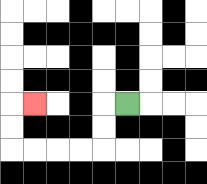{'start': '[5, 4]', 'end': '[1, 4]', 'path_directions': 'L,D,D,L,L,L,L,U,U,R', 'path_coordinates': '[[5, 4], [4, 4], [4, 5], [4, 6], [3, 6], [2, 6], [1, 6], [0, 6], [0, 5], [0, 4], [1, 4]]'}